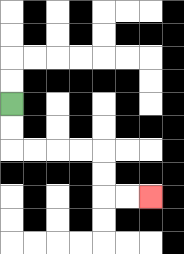{'start': '[0, 4]', 'end': '[6, 8]', 'path_directions': 'D,D,R,R,R,R,D,D,R,R', 'path_coordinates': '[[0, 4], [0, 5], [0, 6], [1, 6], [2, 6], [3, 6], [4, 6], [4, 7], [4, 8], [5, 8], [6, 8]]'}